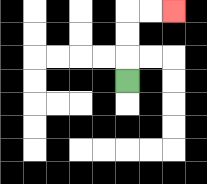{'start': '[5, 3]', 'end': '[7, 0]', 'path_directions': 'U,U,U,R,R', 'path_coordinates': '[[5, 3], [5, 2], [5, 1], [5, 0], [6, 0], [7, 0]]'}